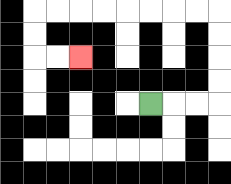{'start': '[6, 4]', 'end': '[3, 2]', 'path_directions': 'R,R,R,U,U,U,U,L,L,L,L,L,L,L,L,D,D,R,R', 'path_coordinates': '[[6, 4], [7, 4], [8, 4], [9, 4], [9, 3], [9, 2], [9, 1], [9, 0], [8, 0], [7, 0], [6, 0], [5, 0], [4, 0], [3, 0], [2, 0], [1, 0], [1, 1], [1, 2], [2, 2], [3, 2]]'}